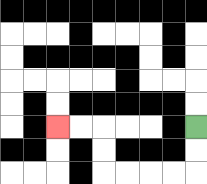{'start': '[8, 5]', 'end': '[2, 5]', 'path_directions': 'D,D,L,L,L,L,U,U,L,L', 'path_coordinates': '[[8, 5], [8, 6], [8, 7], [7, 7], [6, 7], [5, 7], [4, 7], [4, 6], [4, 5], [3, 5], [2, 5]]'}